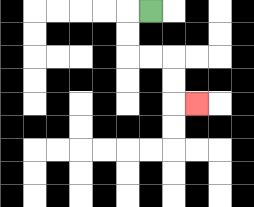{'start': '[6, 0]', 'end': '[8, 4]', 'path_directions': 'L,D,D,R,R,D,D,R', 'path_coordinates': '[[6, 0], [5, 0], [5, 1], [5, 2], [6, 2], [7, 2], [7, 3], [7, 4], [8, 4]]'}